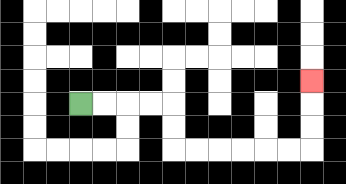{'start': '[3, 4]', 'end': '[13, 3]', 'path_directions': 'R,R,R,R,D,D,R,R,R,R,R,R,U,U,U', 'path_coordinates': '[[3, 4], [4, 4], [5, 4], [6, 4], [7, 4], [7, 5], [7, 6], [8, 6], [9, 6], [10, 6], [11, 6], [12, 6], [13, 6], [13, 5], [13, 4], [13, 3]]'}